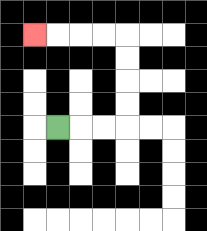{'start': '[2, 5]', 'end': '[1, 1]', 'path_directions': 'R,R,R,U,U,U,U,L,L,L,L', 'path_coordinates': '[[2, 5], [3, 5], [4, 5], [5, 5], [5, 4], [5, 3], [5, 2], [5, 1], [4, 1], [3, 1], [2, 1], [1, 1]]'}